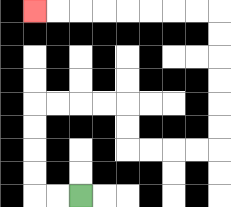{'start': '[3, 8]', 'end': '[1, 0]', 'path_directions': 'L,L,U,U,U,U,R,R,R,R,D,D,R,R,R,R,U,U,U,U,U,U,L,L,L,L,L,L,L,L', 'path_coordinates': '[[3, 8], [2, 8], [1, 8], [1, 7], [1, 6], [1, 5], [1, 4], [2, 4], [3, 4], [4, 4], [5, 4], [5, 5], [5, 6], [6, 6], [7, 6], [8, 6], [9, 6], [9, 5], [9, 4], [9, 3], [9, 2], [9, 1], [9, 0], [8, 0], [7, 0], [6, 0], [5, 0], [4, 0], [3, 0], [2, 0], [1, 0]]'}